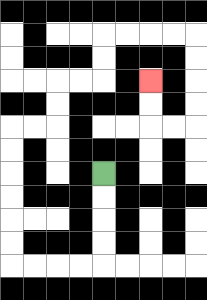{'start': '[4, 7]', 'end': '[6, 3]', 'path_directions': 'D,D,D,D,L,L,L,L,U,U,U,U,U,U,R,R,U,U,R,R,U,U,R,R,R,R,D,D,D,D,L,L,U,U', 'path_coordinates': '[[4, 7], [4, 8], [4, 9], [4, 10], [4, 11], [3, 11], [2, 11], [1, 11], [0, 11], [0, 10], [0, 9], [0, 8], [0, 7], [0, 6], [0, 5], [1, 5], [2, 5], [2, 4], [2, 3], [3, 3], [4, 3], [4, 2], [4, 1], [5, 1], [6, 1], [7, 1], [8, 1], [8, 2], [8, 3], [8, 4], [8, 5], [7, 5], [6, 5], [6, 4], [6, 3]]'}